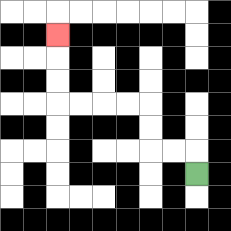{'start': '[8, 7]', 'end': '[2, 1]', 'path_directions': 'U,L,L,U,U,L,L,L,L,U,U,U', 'path_coordinates': '[[8, 7], [8, 6], [7, 6], [6, 6], [6, 5], [6, 4], [5, 4], [4, 4], [3, 4], [2, 4], [2, 3], [2, 2], [2, 1]]'}